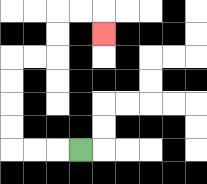{'start': '[3, 6]', 'end': '[4, 1]', 'path_directions': 'L,L,L,U,U,U,U,R,R,U,U,R,R,D', 'path_coordinates': '[[3, 6], [2, 6], [1, 6], [0, 6], [0, 5], [0, 4], [0, 3], [0, 2], [1, 2], [2, 2], [2, 1], [2, 0], [3, 0], [4, 0], [4, 1]]'}